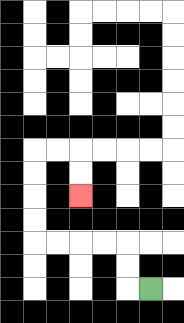{'start': '[6, 12]', 'end': '[3, 8]', 'path_directions': 'L,U,U,L,L,L,L,U,U,U,U,R,R,D,D', 'path_coordinates': '[[6, 12], [5, 12], [5, 11], [5, 10], [4, 10], [3, 10], [2, 10], [1, 10], [1, 9], [1, 8], [1, 7], [1, 6], [2, 6], [3, 6], [3, 7], [3, 8]]'}